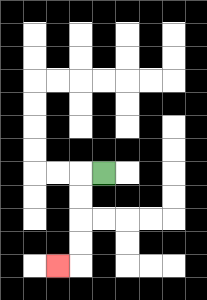{'start': '[4, 7]', 'end': '[2, 11]', 'path_directions': 'L,D,D,D,D,L', 'path_coordinates': '[[4, 7], [3, 7], [3, 8], [3, 9], [3, 10], [3, 11], [2, 11]]'}